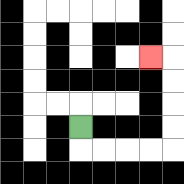{'start': '[3, 5]', 'end': '[6, 2]', 'path_directions': 'D,R,R,R,R,U,U,U,U,L', 'path_coordinates': '[[3, 5], [3, 6], [4, 6], [5, 6], [6, 6], [7, 6], [7, 5], [7, 4], [7, 3], [7, 2], [6, 2]]'}